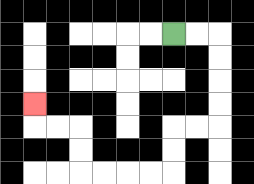{'start': '[7, 1]', 'end': '[1, 4]', 'path_directions': 'R,R,D,D,D,D,L,L,D,D,L,L,L,L,U,U,L,L,U', 'path_coordinates': '[[7, 1], [8, 1], [9, 1], [9, 2], [9, 3], [9, 4], [9, 5], [8, 5], [7, 5], [7, 6], [7, 7], [6, 7], [5, 7], [4, 7], [3, 7], [3, 6], [3, 5], [2, 5], [1, 5], [1, 4]]'}